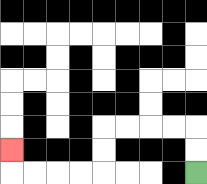{'start': '[8, 7]', 'end': '[0, 6]', 'path_directions': 'U,U,L,L,L,L,D,D,L,L,L,L,U', 'path_coordinates': '[[8, 7], [8, 6], [8, 5], [7, 5], [6, 5], [5, 5], [4, 5], [4, 6], [4, 7], [3, 7], [2, 7], [1, 7], [0, 7], [0, 6]]'}